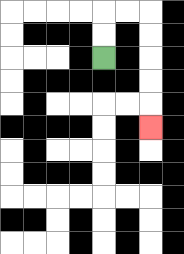{'start': '[4, 2]', 'end': '[6, 5]', 'path_directions': 'U,U,R,R,D,D,D,D,D', 'path_coordinates': '[[4, 2], [4, 1], [4, 0], [5, 0], [6, 0], [6, 1], [6, 2], [6, 3], [6, 4], [6, 5]]'}